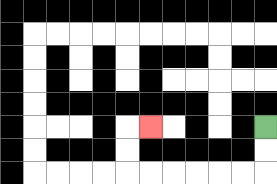{'start': '[11, 5]', 'end': '[6, 5]', 'path_directions': 'D,D,L,L,L,L,L,L,U,U,R', 'path_coordinates': '[[11, 5], [11, 6], [11, 7], [10, 7], [9, 7], [8, 7], [7, 7], [6, 7], [5, 7], [5, 6], [5, 5], [6, 5]]'}